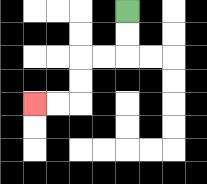{'start': '[5, 0]', 'end': '[1, 4]', 'path_directions': 'D,D,L,L,D,D,L,L', 'path_coordinates': '[[5, 0], [5, 1], [5, 2], [4, 2], [3, 2], [3, 3], [3, 4], [2, 4], [1, 4]]'}